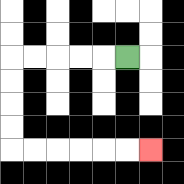{'start': '[5, 2]', 'end': '[6, 6]', 'path_directions': 'L,L,L,L,L,D,D,D,D,R,R,R,R,R,R', 'path_coordinates': '[[5, 2], [4, 2], [3, 2], [2, 2], [1, 2], [0, 2], [0, 3], [0, 4], [0, 5], [0, 6], [1, 6], [2, 6], [3, 6], [4, 6], [5, 6], [6, 6]]'}